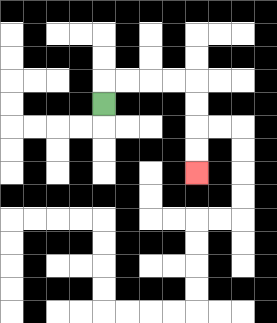{'start': '[4, 4]', 'end': '[8, 7]', 'path_directions': 'U,R,R,R,R,D,D,D,D', 'path_coordinates': '[[4, 4], [4, 3], [5, 3], [6, 3], [7, 3], [8, 3], [8, 4], [8, 5], [8, 6], [8, 7]]'}